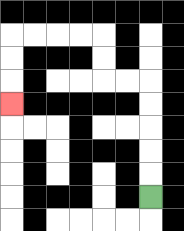{'start': '[6, 8]', 'end': '[0, 4]', 'path_directions': 'U,U,U,U,U,L,L,U,U,L,L,L,L,D,D,D', 'path_coordinates': '[[6, 8], [6, 7], [6, 6], [6, 5], [6, 4], [6, 3], [5, 3], [4, 3], [4, 2], [4, 1], [3, 1], [2, 1], [1, 1], [0, 1], [0, 2], [0, 3], [0, 4]]'}